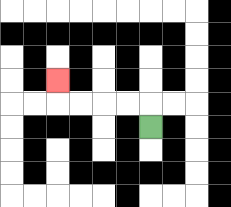{'start': '[6, 5]', 'end': '[2, 3]', 'path_directions': 'U,L,L,L,L,U', 'path_coordinates': '[[6, 5], [6, 4], [5, 4], [4, 4], [3, 4], [2, 4], [2, 3]]'}